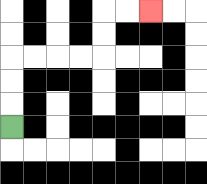{'start': '[0, 5]', 'end': '[6, 0]', 'path_directions': 'U,U,U,R,R,R,R,U,U,R,R', 'path_coordinates': '[[0, 5], [0, 4], [0, 3], [0, 2], [1, 2], [2, 2], [3, 2], [4, 2], [4, 1], [4, 0], [5, 0], [6, 0]]'}